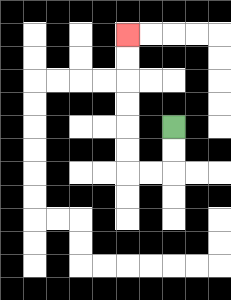{'start': '[7, 5]', 'end': '[5, 1]', 'path_directions': 'D,D,L,L,U,U,U,U,U,U', 'path_coordinates': '[[7, 5], [7, 6], [7, 7], [6, 7], [5, 7], [5, 6], [5, 5], [5, 4], [5, 3], [5, 2], [5, 1]]'}